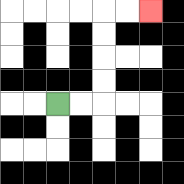{'start': '[2, 4]', 'end': '[6, 0]', 'path_directions': 'R,R,U,U,U,U,R,R', 'path_coordinates': '[[2, 4], [3, 4], [4, 4], [4, 3], [4, 2], [4, 1], [4, 0], [5, 0], [6, 0]]'}